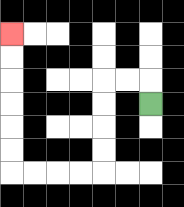{'start': '[6, 4]', 'end': '[0, 1]', 'path_directions': 'U,L,L,D,D,D,D,L,L,L,L,U,U,U,U,U,U', 'path_coordinates': '[[6, 4], [6, 3], [5, 3], [4, 3], [4, 4], [4, 5], [4, 6], [4, 7], [3, 7], [2, 7], [1, 7], [0, 7], [0, 6], [0, 5], [0, 4], [0, 3], [0, 2], [0, 1]]'}